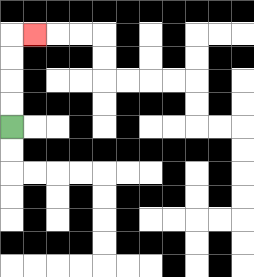{'start': '[0, 5]', 'end': '[1, 1]', 'path_directions': 'U,U,U,U,R', 'path_coordinates': '[[0, 5], [0, 4], [0, 3], [0, 2], [0, 1], [1, 1]]'}